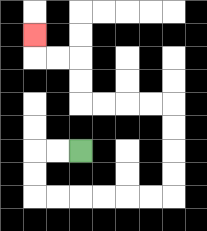{'start': '[3, 6]', 'end': '[1, 1]', 'path_directions': 'L,L,D,D,R,R,R,R,R,R,U,U,U,U,L,L,L,L,U,U,L,L,U', 'path_coordinates': '[[3, 6], [2, 6], [1, 6], [1, 7], [1, 8], [2, 8], [3, 8], [4, 8], [5, 8], [6, 8], [7, 8], [7, 7], [7, 6], [7, 5], [7, 4], [6, 4], [5, 4], [4, 4], [3, 4], [3, 3], [3, 2], [2, 2], [1, 2], [1, 1]]'}